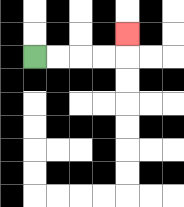{'start': '[1, 2]', 'end': '[5, 1]', 'path_directions': 'R,R,R,R,U', 'path_coordinates': '[[1, 2], [2, 2], [3, 2], [4, 2], [5, 2], [5, 1]]'}